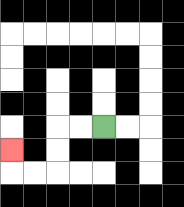{'start': '[4, 5]', 'end': '[0, 6]', 'path_directions': 'L,L,D,D,L,L,U', 'path_coordinates': '[[4, 5], [3, 5], [2, 5], [2, 6], [2, 7], [1, 7], [0, 7], [0, 6]]'}